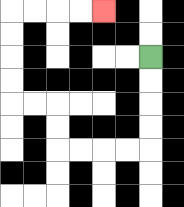{'start': '[6, 2]', 'end': '[4, 0]', 'path_directions': 'D,D,D,D,L,L,L,L,U,U,L,L,U,U,U,U,R,R,R,R', 'path_coordinates': '[[6, 2], [6, 3], [6, 4], [6, 5], [6, 6], [5, 6], [4, 6], [3, 6], [2, 6], [2, 5], [2, 4], [1, 4], [0, 4], [0, 3], [0, 2], [0, 1], [0, 0], [1, 0], [2, 0], [3, 0], [4, 0]]'}